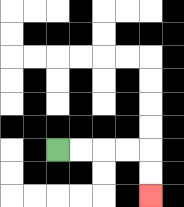{'start': '[2, 6]', 'end': '[6, 8]', 'path_directions': 'R,R,R,R,D,D', 'path_coordinates': '[[2, 6], [3, 6], [4, 6], [5, 6], [6, 6], [6, 7], [6, 8]]'}